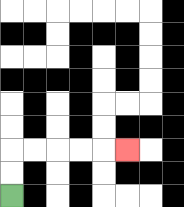{'start': '[0, 8]', 'end': '[5, 6]', 'path_directions': 'U,U,R,R,R,R,R', 'path_coordinates': '[[0, 8], [0, 7], [0, 6], [1, 6], [2, 6], [3, 6], [4, 6], [5, 6]]'}